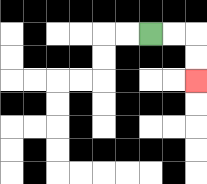{'start': '[6, 1]', 'end': '[8, 3]', 'path_directions': 'R,R,D,D', 'path_coordinates': '[[6, 1], [7, 1], [8, 1], [8, 2], [8, 3]]'}